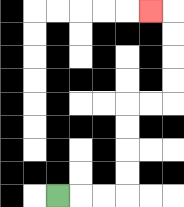{'start': '[2, 8]', 'end': '[6, 0]', 'path_directions': 'R,R,R,U,U,U,U,R,R,U,U,U,U,L', 'path_coordinates': '[[2, 8], [3, 8], [4, 8], [5, 8], [5, 7], [5, 6], [5, 5], [5, 4], [6, 4], [7, 4], [7, 3], [7, 2], [7, 1], [7, 0], [6, 0]]'}